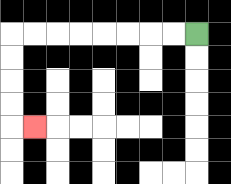{'start': '[8, 1]', 'end': '[1, 5]', 'path_directions': 'L,L,L,L,L,L,L,L,D,D,D,D,R', 'path_coordinates': '[[8, 1], [7, 1], [6, 1], [5, 1], [4, 1], [3, 1], [2, 1], [1, 1], [0, 1], [0, 2], [0, 3], [0, 4], [0, 5], [1, 5]]'}